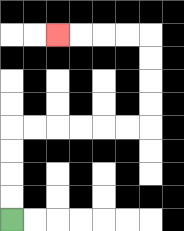{'start': '[0, 9]', 'end': '[2, 1]', 'path_directions': 'U,U,U,U,R,R,R,R,R,R,U,U,U,U,L,L,L,L', 'path_coordinates': '[[0, 9], [0, 8], [0, 7], [0, 6], [0, 5], [1, 5], [2, 5], [3, 5], [4, 5], [5, 5], [6, 5], [6, 4], [6, 3], [6, 2], [6, 1], [5, 1], [4, 1], [3, 1], [2, 1]]'}